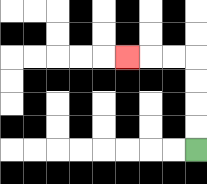{'start': '[8, 6]', 'end': '[5, 2]', 'path_directions': 'U,U,U,U,L,L,L', 'path_coordinates': '[[8, 6], [8, 5], [8, 4], [8, 3], [8, 2], [7, 2], [6, 2], [5, 2]]'}